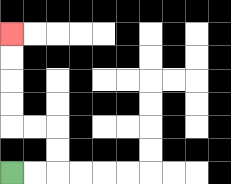{'start': '[0, 7]', 'end': '[0, 1]', 'path_directions': 'R,R,U,U,L,L,U,U,U,U', 'path_coordinates': '[[0, 7], [1, 7], [2, 7], [2, 6], [2, 5], [1, 5], [0, 5], [0, 4], [0, 3], [0, 2], [0, 1]]'}